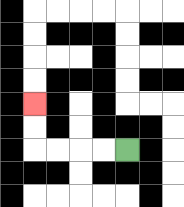{'start': '[5, 6]', 'end': '[1, 4]', 'path_directions': 'L,L,L,L,U,U', 'path_coordinates': '[[5, 6], [4, 6], [3, 6], [2, 6], [1, 6], [1, 5], [1, 4]]'}